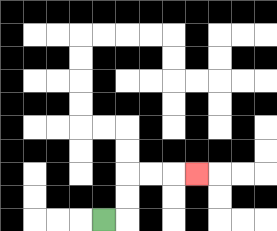{'start': '[4, 9]', 'end': '[8, 7]', 'path_directions': 'R,U,U,R,R,R', 'path_coordinates': '[[4, 9], [5, 9], [5, 8], [5, 7], [6, 7], [7, 7], [8, 7]]'}